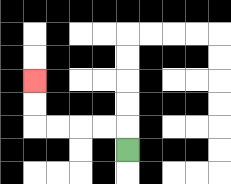{'start': '[5, 6]', 'end': '[1, 3]', 'path_directions': 'U,L,L,L,L,U,U', 'path_coordinates': '[[5, 6], [5, 5], [4, 5], [3, 5], [2, 5], [1, 5], [1, 4], [1, 3]]'}